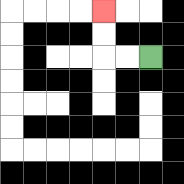{'start': '[6, 2]', 'end': '[4, 0]', 'path_directions': 'L,L,U,U', 'path_coordinates': '[[6, 2], [5, 2], [4, 2], [4, 1], [4, 0]]'}